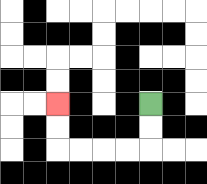{'start': '[6, 4]', 'end': '[2, 4]', 'path_directions': 'D,D,L,L,L,L,U,U', 'path_coordinates': '[[6, 4], [6, 5], [6, 6], [5, 6], [4, 6], [3, 6], [2, 6], [2, 5], [2, 4]]'}